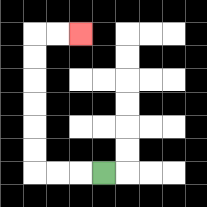{'start': '[4, 7]', 'end': '[3, 1]', 'path_directions': 'L,L,L,U,U,U,U,U,U,R,R', 'path_coordinates': '[[4, 7], [3, 7], [2, 7], [1, 7], [1, 6], [1, 5], [1, 4], [1, 3], [1, 2], [1, 1], [2, 1], [3, 1]]'}